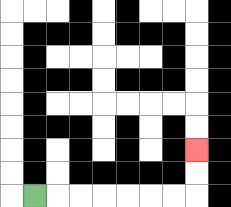{'start': '[1, 8]', 'end': '[8, 6]', 'path_directions': 'R,R,R,R,R,R,R,U,U', 'path_coordinates': '[[1, 8], [2, 8], [3, 8], [4, 8], [5, 8], [6, 8], [7, 8], [8, 8], [8, 7], [8, 6]]'}